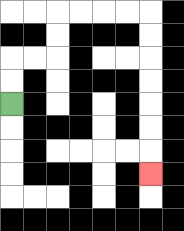{'start': '[0, 4]', 'end': '[6, 7]', 'path_directions': 'U,U,R,R,U,U,R,R,R,R,D,D,D,D,D,D,D', 'path_coordinates': '[[0, 4], [0, 3], [0, 2], [1, 2], [2, 2], [2, 1], [2, 0], [3, 0], [4, 0], [5, 0], [6, 0], [6, 1], [6, 2], [6, 3], [6, 4], [6, 5], [6, 6], [6, 7]]'}